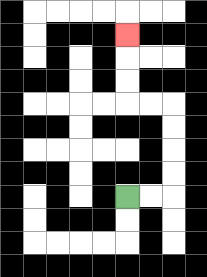{'start': '[5, 8]', 'end': '[5, 1]', 'path_directions': 'R,R,U,U,U,U,L,L,U,U,U', 'path_coordinates': '[[5, 8], [6, 8], [7, 8], [7, 7], [7, 6], [7, 5], [7, 4], [6, 4], [5, 4], [5, 3], [5, 2], [5, 1]]'}